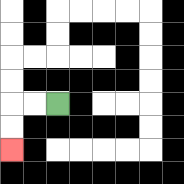{'start': '[2, 4]', 'end': '[0, 6]', 'path_directions': 'L,L,D,D', 'path_coordinates': '[[2, 4], [1, 4], [0, 4], [0, 5], [0, 6]]'}